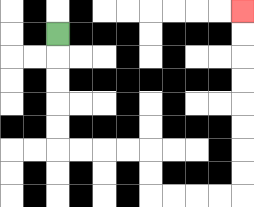{'start': '[2, 1]', 'end': '[10, 0]', 'path_directions': 'D,D,D,D,D,R,R,R,R,D,D,R,R,R,R,U,U,U,U,U,U,U,U', 'path_coordinates': '[[2, 1], [2, 2], [2, 3], [2, 4], [2, 5], [2, 6], [3, 6], [4, 6], [5, 6], [6, 6], [6, 7], [6, 8], [7, 8], [8, 8], [9, 8], [10, 8], [10, 7], [10, 6], [10, 5], [10, 4], [10, 3], [10, 2], [10, 1], [10, 0]]'}